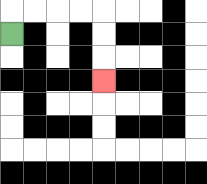{'start': '[0, 1]', 'end': '[4, 3]', 'path_directions': 'U,R,R,R,R,D,D,D', 'path_coordinates': '[[0, 1], [0, 0], [1, 0], [2, 0], [3, 0], [4, 0], [4, 1], [4, 2], [4, 3]]'}